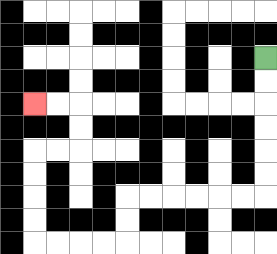{'start': '[11, 2]', 'end': '[1, 4]', 'path_directions': 'D,D,D,D,D,D,L,L,L,L,L,L,D,D,L,L,L,L,U,U,U,U,R,R,U,U,L,L', 'path_coordinates': '[[11, 2], [11, 3], [11, 4], [11, 5], [11, 6], [11, 7], [11, 8], [10, 8], [9, 8], [8, 8], [7, 8], [6, 8], [5, 8], [5, 9], [5, 10], [4, 10], [3, 10], [2, 10], [1, 10], [1, 9], [1, 8], [1, 7], [1, 6], [2, 6], [3, 6], [3, 5], [3, 4], [2, 4], [1, 4]]'}